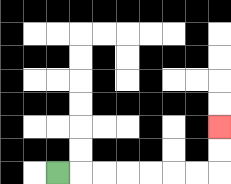{'start': '[2, 7]', 'end': '[9, 5]', 'path_directions': 'R,R,R,R,R,R,R,U,U', 'path_coordinates': '[[2, 7], [3, 7], [4, 7], [5, 7], [6, 7], [7, 7], [8, 7], [9, 7], [9, 6], [9, 5]]'}